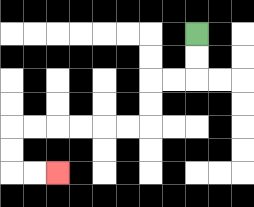{'start': '[8, 1]', 'end': '[2, 7]', 'path_directions': 'D,D,L,L,D,D,L,L,L,L,L,L,D,D,R,R', 'path_coordinates': '[[8, 1], [8, 2], [8, 3], [7, 3], [6, 3], [6, 4], [6, 5], [5, 5], [4, 5], [3, 5], [2, 5], [1, 5], [0, 5], [0, 6], [0, 7], [1, 7], [2, 7]]'}